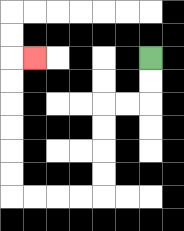{'start': '[6, 2]', 'end': '[1, 2]', 'path_directions': 'D,D,L,L,D,D,D,D,L,L,L,L,U,U,U,U,U,U,R', 'path_coordinates': '[[6, 2], [6, 3], [6, 4], [5, 4], [4, 4], [4, 5], [4, 6], [4, 7], [4, 8], [3, 8], [2, 8], [1, 8], [0, 8], [0, 7], [0, 6], [0, 5], [0, 4], [0, 3], [0, 2], [1, 2]]'}